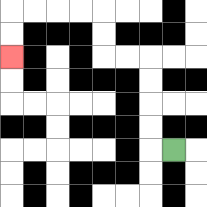{'start': '[7, 6]', 'end': '[0, 2]', 'path_directions': 'L,U,U,U,U,L,L,U,U,L,L,L,L,D,D', 'path_coordinates': '[[7, 6], [6, 6], [6, 5], [6, 4], [6, 3], [6, 2], [5, 2], [4, 2], [4, 1], [4, 0], [3, 0], [2, 0], [1, 0], [0, 0], [0, 1], [0, 2]]'}